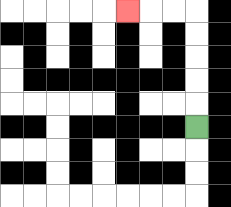{'start': '[8, 5]', 'end': '[5, 0]', 'path_directions': 'U,U,U,U,U,L,L,L', 'path_coordinates': '[[8, 5], [8, 4], [8, 3], [8, 2], [8, 1], [8, 0], [7, 0], [6, 0], [5, 0]]'}